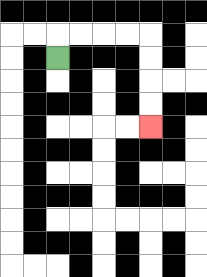{'start': '[2, 2]', 'end': '[6, 5]', 'path_directions': 'U,R,R,R,R,D,D,D,D', 'path_coordinates': '[[2, 2], [2, 1], [3, 1], [4, 1], [5, 1], [6, 1], [6, 2], [6, 3], [6, 4], [6, 5]]'}